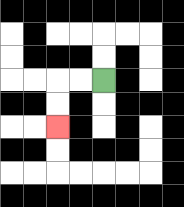{'start': '[4, 3]', 'end': '[2, 5]', 'path_directions': 'L,L,D,D', 'path_coordinates': '[[4, 3], [3, 3], [2, 3], [2, 4], [2, 5]]'}